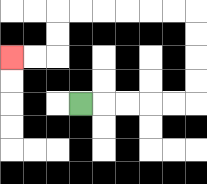{'start': '[3, 4]', 'end': '[0, 2]', 'path_directions': 'R,R,R,R,R,U,U,U,U,L,L,L,L,L,L,D,D,L,L', 'path_coordinates': '[[3, 4], [4, 4], [5, 4], [6, 4], [7, 4], [8, 4], [8, 3], [8, 2], [8, 1], [8, 0], [7, 0], [6, 0], [5, 0], [4, 0], [3, 0], [2, 0], [2, 1], [2, 2], [1, 2], [0, 2]]'}